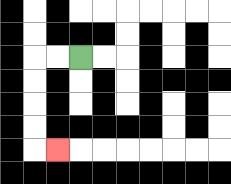{'start': '[3, 2]', 'end': '[2, 6]', 'path_directions': 'L,L,D,D,D,D,R', 'path_coordinates': '[[3, 2], [2, 2], [1, 2], [1, 3], [1, 4], [1, 5], [1, 6], [2, 6]]'}